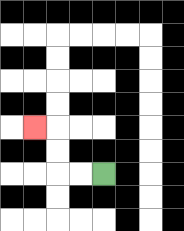{'start': '[4, 7]', 'end': '[1, 5]', 'path_directions': 'L,L,U,U,L', 'path_coordinates': '[[4, 7], [3, 7], [2, 7], [2, 6], [2, 5], [1, 5]]'}